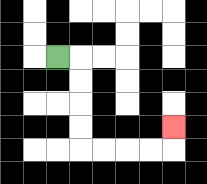{'start': '[2, 2]', 'end': '[7, 5]', 'path_directions': 'R,D,D,D,D,R,R,R,R,U', 'path_coordinates': '[[2, 2], [3, 2], [3, 3], [3, 4], [3, 5], [3, 6], [4, 6], [5, 6], [6, 6], [7, 6], [7, 5]]'}